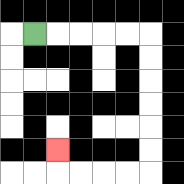{'start': '[1, 1]', 'end': '[2, 6]', 'path_directions': 'R,R,R,R,R,D,D,D,D,D,D,L,L,L,L,U', 'path_coordinates': '[[1, 1], [2, 1], [3, 1], [4, 1], [5, 1], [6, 1], [6, 2], [6, 3], [6, 4], [6, 5], [6, 6], [6, 7], [5, 7], [4, 7], [3, 7], [2, 7], [2, 6]]'}